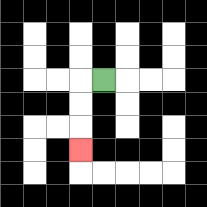{'start': '[4, 3]', 'end': '[3, 6]', 'path_directions': 'L,D,D,D', 'path_coordinates': '[[4, 3], [3, 3], [3, 4], [3, 5], [3, 6]]'}